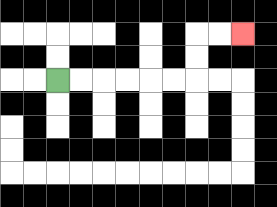{'start': '[2, 3]', 'end': '[10, 1]', 'path_directions': 'R,R,R,R,R,R,U,U,R,R', 'path_coordinates': '[[2, 3], [3, 3], [4, 3], [5, 3], [6, 3], [7, 3], [8, 3], [8, 2], [8, 1], [9, 1], [10, 1]]'}